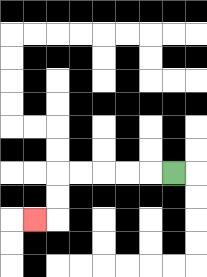{'start': '[7, 7]', 'end': '[1, 9]', 'path_directions': 'L,L,L,L,L,D,D,L', 'path_coordinates': '[[7, 7], [6, 7], [5, 7], [4, 7], [3, 7], [2, 7], [2, 8], [2, 9], [1, 9]]'}